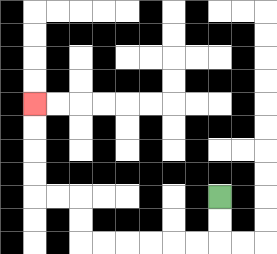{'start': '[9, 8]', 'end': '[1, 4]', 'path_directions': 'D,D,L,L,L,L,L,L,U,U,L,L,U,U,U,U', 'path_coordinates': '[[9, 8], [9, 9], [9, 10], [8, 10], [7, 10], [6, 10], [5, 10], [4, 10], [3, 10], [3, 9], [3, 8], [2, 8], [1, 8], [1, 7], [1, 6], [1, 5], [1, 4]]'}